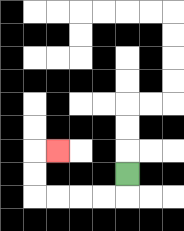{'start': '[5, 7]', 'end': '[2, 6]', 'path_directions': 'D,L,L,L,L,U,U,R', 'path_coordinates': '[[5, 7], [5, 8], [4, 8], [3, 8], [2, 8], [1, 8], [1, 7], [1, 6], [2, 6]]'}